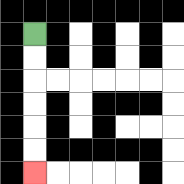{'start': '[1, 1]', 'end': '[1, 7]', 'path_directions': 'D,D,D,D,D,D', 'path_coordinates': '[[1, 1], [1, 2], [1, 3], [1, 4], [1, 5], [1, 6], [1, 7]]'}